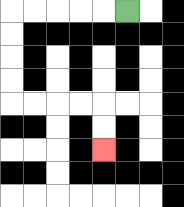{'start': '[5, 0]', 'end': '[4, 6]', 'path_directions': 'L,L,L,L,L,D,D,D,D,R,R,R,R,D,D', 'path_coordinates': '[[5, 0], [4, 0], [3, 0], [2, 0], [1, 0], [0, 0], [0, 1], [0, 2], [0, 3], [0, 4], [1, 4], [2, 4], [3, 4], [4, 4], [4, 5], [4, 6]]'}